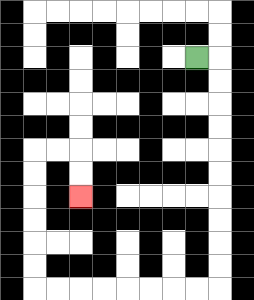{'start': '[8, 2]', 'end': '[3, 8]', 'path_directions': 'R,D,D,D,D,D,D,D,D,D,D,L,L,L,L,L,L,L,L,U,U,U,U,U,U,R,R,D,D', 'path_coordinates': '[[8, 2], [9, 2], [9, 3], [9, 4], [9, 5], [9, 6], [9, 7], [9, 8], [9, 9], [9, 10], [9, 11], [9, 12], [8, 12], [7, 12], [6, 12], [5, 12], [4, 12], [3, 12], [2, 12], [1, 12], [1, 11], [1, 10], [1, 9], [1, 8], [1, 7], [1, 6], [2, 6], [3, 6], [3, 7], [3, 8]]'}